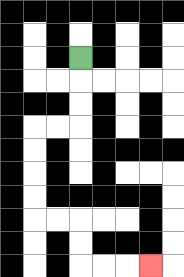{'start': '[3, 2]', 'end': '[6, 11]', 'path_directions': 'D,D,D,L,L,D,D,D,D,R,R,D,D,R,R,R', 'path_coordinates': '[[3, 2], [3, 3], [3, 4], [3, 5], [2, 5], [1, 5], [1, 6], [1, 7], [1, 8], [1, 9], [2, 9], [3, 9], [3, 10], [3, 11], [4, 11], [5, 11], [6, 11]]'}